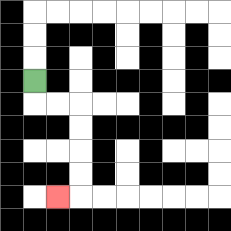{'start': '[1, 3]', 'end': '[2, 8]', 'path_directions': 'D,R,R,D,D,D,D,L', 'path_coordinates': '[[1, 3], [1, 4], [2, 4], [3, 4], [3, 5], [3, 6], [3, 7], [3, 8], [2, 8]]'}